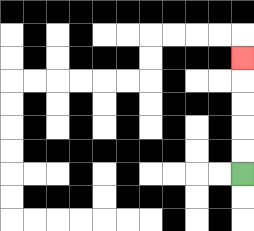{'start': '[10, 7]', 'end': '[10, 2]', 'path_directions': 'U,U,U,U,U', 'path_coordinates': '[[10, 7], [10, 6], [10, 5], [10, 4], [10, 3], [10, 2]]'}